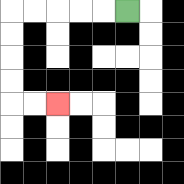{'start': '[5, 0]', 'end': '[2, 4]', 'path_directions': 'L,L,L,L,L,D,D,D,D,R,R', 'path_coordinates': '[[5, 0], [4, 0], [3, 0], [2, 0], [1, 0], [0, 0], [0, 1], [0, 2], [0, 3], [0, 4], [1, 4], [2, 4]]'}